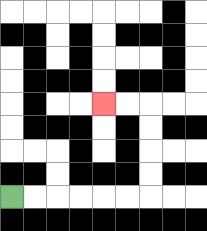{'start': '[0, 8]', 'end': '[4, 4]', 'path_directions': 'R,R,R,R,R,R,U,U,U,U,L,L', 'path_coordinates': '[[0, 8], [1, 8], [2, 8], [3, 8], [4, 8], [5, 8], [6, 8], [6, 7], [6, 6], [6, 5], [6, 4], [5, 4], [4, 4]]'}